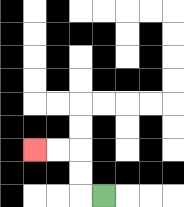{'start': '[4, 8]', 'end': '[1, 6]', 'path_directions': 'L,U,U,L,L', 'path_coordinates': '[[4, 8], [3, 8], [3, 7], [3, 6], [2, 6], [1, 6]]'}